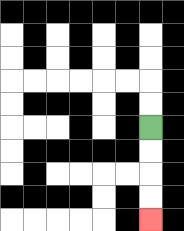{'start': '[6, 5]', 'end': '[6, 9]', 'path_directions': 'D,D,D,D', 'path_coordinates': '[[6, 5], [6, 6], [6, 7], [6, 8], [6, 9]]'}